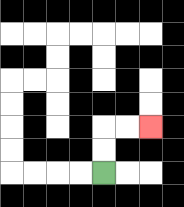{'start': '[4, 7]', 'end': '[6, 5]', 'path_directions': 'U,U,R,R', 'path_coordinates': '[[4, 7], [4, 6], [4, 5], [5, 5], [6, 5]]'}